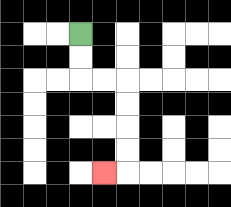{'start': '[3, 1]', 'end': '[4, 7]', 'path_directions': 'D,D,R,R,D,D,D,D,L', 'path_coordinates': '[[3, 1], [3, 2], [3, 3], [4, 3], [5, 3], [5, 4], [5, 5], [5, 6], [5, 7], [4, 7]]'}